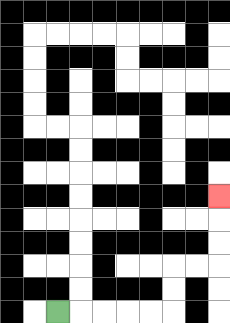{'start': '[2, 13]', 'end': '[9, 8]', 'path_directions': 'R,R,R,R,R,U,U,R,R,U,U,U', 'path_coordinates': '[[2, 13], [3, 13], [4, 13], [5, 13], [6, 13], [7, 13], [7, 12], [7, 11], [8, 11], [9, 11], [9, 10], [9, 9], [9, 8]]'}